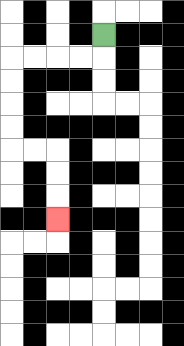{'start': '[4, 1]', 'end': '[2, 9]', 'path_directions': 'D,L,L,L,L,D,D,D,D,R,R,D,D,D', 'path_coordinates': '[[4, 1], [4, 2], [3, 2], [2, 2], [1, 2], [0, 2], [0, 3], [0, 4], [0, 5], [0, 6], [1, 6], [2, 6], [2, 7], [2, 8], [2, 9]]'}